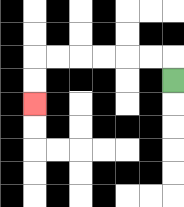{'start': '[7, 3]', 'end': '[1, 4]', 'path_directions': 'U,L,L,L,L,L,L,D,D', 'path_coordinates': '[[7, 3], [7, 2], [6, 2], [5, 2], [4, 2], [3, 2], [2, 2], [1, 2], [1, 3], [1, 4]]'}